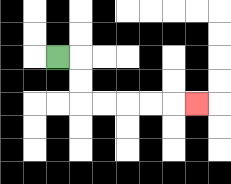{'start': '[2, 2]', 'end': '[8, 4]', 'path_directions': 'R,D,D,R,R,R,R,R', 'path_coordinates': '[[2, 2], [3, 2], [3, 3], [3, 4], [4, 4], [5, 4], [6, 4], [7, 4], [8, 4]]'}